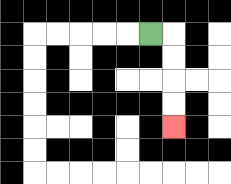{'start': '[6, 1]', 'end': '[7, 5]', 'path_directions': 'R,D,D,D,D', 'path_coordinates': '[[6, 1], [7, 1], [7, 2], [7, 3], [7, 4], [7, 5]]'}